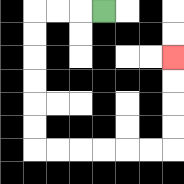{'start': '[4, 0]', 'end': '[7, 2]', 'path_directions': 'L,L,L,D,D,D,D,D,D,R,R,R,R,R,R,U,U,U,U', 'path_coordinates': '[[4, 0], [3, 0], [2, 0], [1, 0], [1, 1], [1, 2], [1, 3], [1, 4], [1, 5], [1, 6], [2, 6], [3, 6], [4, 6], [5, 6], [6, 6], [7, 6], [7, 5], [7, 4], [7, 3], [7, 2]]'}